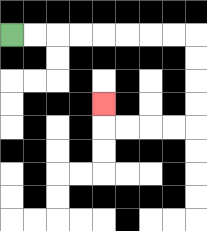{'start': '[0, 1]', 'end': '[4, 4]', 'path_directions': 'R,R,R,R,R,R,R,R,D,D,D,D,L,L,L,L,U', 'path_coordinates': '[[0, 1], [1, 1], [2, 1], [3, 1], [4, 1], [5, 1], [6, 1], [7, 1], [8, 1], [8, 2], [8, 3], [8, 4], [8, 5], [7, 5], [6, 5], [5, 5], [4, 5], [4, 4]]'}